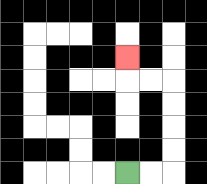{'start': '[5, 7]', 'end': '[5, 2]', 'path_directions': 'R,R,U,U,U,U,L,L,U', 'path_coordinates': '[[5, 7], [6, 7], [7, 7], [7, 6], [7, 5], [7, 4], [7, 3], [6, 3], [5, 3], [5, 2]]'}